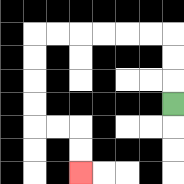{'start': '[7, 4]', 'end': '[3, 7]', 'path_directions': 'U,U,U,L,L,L,L,L,L,D,D,D,D,R,R,D,D', 'path_coordinates': '[[7, 4], [7, 3], [7, 2], [7, 1], [6, 1], [5, 1], [4, 1], [3, 1], [2, 1], [1, 1], [1, 2], [1, 3], [1, 4], [1, 5], [2, 5], [3, 5], [3, 6], [3, 7]]'}